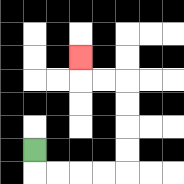{'start': '[1, 6]', 'end': '[3, 2]', 'path_directions': 'D,R,R,R,R,U,U,U,U,L,L,U', 'path_coordinates': '[[1, 6], [1, 7], [2, 7], [3, 7], [4, 7], [5, 7], [5, 6], [5, 5], [5, 4], [5, 3], [4, 3], [3, 3], [3, 2]]'}